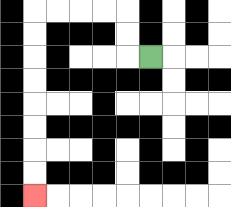{'start': '[6, 2]', 'end': '[1, 8]', 'path_directions': 'L,U,U,L,L,L,L,D,D,D,D,D,D,D,D', 'path_coordinates': '[[6, 2], [5, 2], [5, 1], [5, 0], [4, 0], [3, 0], [2, 0], [1, 0], [1, 1], [1, 2], [1, 3], [1, 4], [1, 5], [1, 6], [1, 7], [1, 8]]'}